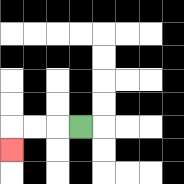{'start': '[3, 5]', 'end': '[0, 6]', 'path_directions': 'L,L,L,D', 'path_coordinates': '[[3, 5], [2, 5], [1, 5], [0, 5], [0, 6]]'}